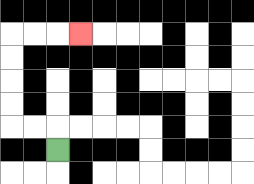{'start': '[2, 6]', 'end': '[3, 1]', 'path_directions': 'U,L,L,U,U,U,U,R,R,R', 'path_coordinates': '[[2, 6], [2, 5], [1, 5], [0, 5], [0, 4], [0, 3], [0, 2], [0, 1], [1, 1], [2, 1], [3, 1]]'}